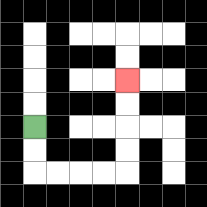{'start': '[1, 5]', 'end': '[5, 3]', 'path_directions': 'D,D,R,R,R,R,U,U,U,U', 'path_coordinates': '[[1, 5], [1, 6], [1, 7], [2, 7], [3, 7], [4, 7], [5, 7], [5, 6], [5, 5], [5, 4], [5, 3]]'}